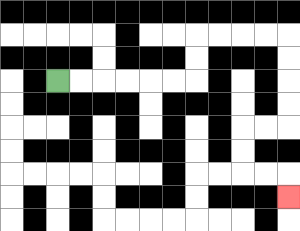{'start': '[2, 3]', 'end': '[12, 8]', 'path_directions': 'R,R,R,R,R,R,U,U,R,R,R,R,D,D,D,D,L,L,D,D,R,R,D', 'path_coordinates': '[[2, 3], [3, 3], [4, 3], [5, 3], [6, 3], [7, 3], [8, 3], [8, 2], [8, 1], [9, 1], [10, 1], [11, 1], [12, 1], [12, 2], [12, 3], [12, 4], [12, 5], [11, 5], [10, 5], [10, 6], [10, 7], [11, 7], [12, 7], [12, 8]]'}